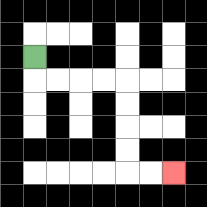{'start': '[1, 2]', 'end': '[7, 7]', 'path_directions': 'D,R,R,R,R,D,D,D,D,R,R', 'path_coordinates': '[[1, 2], [1, 3], [2, 3], [3, 3], [4, 3], [5, 3], [5, 4], [5, 5], [5, 6], [5, 7], [6, 7], [7, 7]]'}